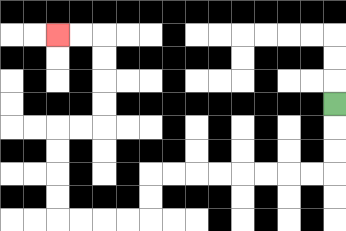{'start': '[14, 4]', 'end': '[2, 1]', 'path_directions': 'D,D,D,L,L,L,L,L,L,L,L,D,D,L,L,L,L,U,U,U,U,R,R,U,U,U,U,L,L', 'path_coordinates': '[[14, 4], [14, 5], [14, 6], [14, 7], [13, 7], [12, 7], [11, 7], [10, 7], [9, 7], [8, 7], [7, 7], [6, 7], [6, 8], [6, 9], [5, 9], [4, 9], [3, 9], [2, 9], [2, 8], [2, 7], [2, 6], [2, 5], [3, 5], [4, 5], [4, 4], [4, 3], [4, 2], [4, 1], [3, 1], [2, 1]]'}